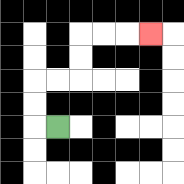{'start': '[2, 5]', 'end': '[6, 1]', 'path_directions': 'L,U,U,R,R,U,U,R,R,R', 'path_coordinates': '[[2, 5], [1, 5], [1, 4], [1, 3], [2, 3], [3, 3], [3, 2], [3, 1], [4, 1], [5, 1], [6, 1]]'}